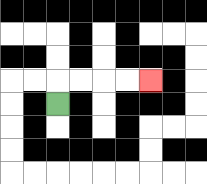{'start': '[2, 4]', 'end': '[6, 3]', 'path_directions': 'U,R,R,R,R', 'path_coordinates': '[[2, 4], [2, 3], [3, 3], [4, 3], [5, 3], [6, 3]]'}